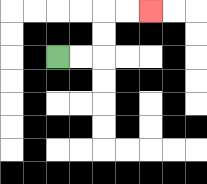{'start': '[2, 2]', 'end': '[6, 0]', 'path_directions': 'R,R,U,U,R,R', 'path_coordinates': '[[2, 2], [3, 2], [4, 2], [4, 1], [4, 0], [5, 0], [6, 0]]'}